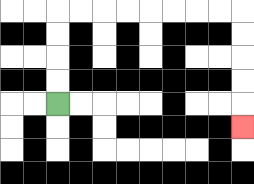{'start': '[2, 4]', 'end': '[10, 5]', 'path_directions': 'U,U,U,U,R,R,R,R,R,R,R,R,D,D,D,D,D', 'path_coordinates': '[[2, 4], [2, 3], [2, 2], [2, 1], [2, 0], [3, 0], [4, 0], [5, 0], [6, 0], [7, 0], [8, 0], [9, 0], [10, 0], [10, 1], [10, 2], [10, 3], [10, 4], [10, 5]]'}